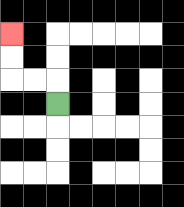{'start': '[2, 4]', 'end': '[0, 1]', 'path_directions': 'U,L,L,U,U', 'path_coordinates': '[[2, 4], [2, 3], [1, 3], [0, 3], [0, 2], [0, 1]]'}